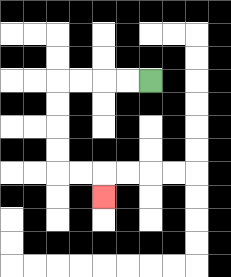{'start': '[6, 3]', 'end': '[4, 8]', 'path_directions': 'L,L,L,L,D,D,D,D,R,R,D', 'path_coordinates': '[[6, 3], [5, 3], [4, 3], [3, 3], [2, 3], [2, 4], [2, 5], [2, 6], [2, 7], [3, 7], [4, 7], [4, 8]]'}